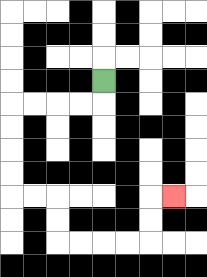{'start': '[4, 3]', 'end': '[7, 8]', 'path_directions': 'D,L,L,L,L,D,D,D,D,R,R,D,D,R,R,R,R,U,U,R', 'path_coordinates': '[[4, 3], [4, 4], [3, 4], [2, 4], [1, 4], [0, 4], [0, 5], [0, 6], [0, 7], [0, 8], [1, 8], [2, 8], [2, 9], [2, 10], [3, 10], [4, 10], [5, 10], [6, 10], [6, 9], [6, 8], [7, 8]]'}